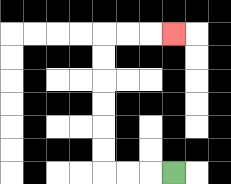{'start': '[7, 7]', 'end': '[7, 1]', 'path_directions': 'L,L,L,U,U,U,U,U,U,R,R,R', 'path_coordinates': '[[7, 7], [6, 7], [5, 7], [4, 7], [4, 6], [4, 5], [4, 4], [4, 3], [4, 2], [4, 1], [5, 1], [6, 1], [7, 1]]'}